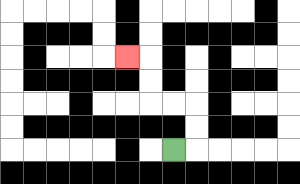{'start': '[7, 6]', 'end': '[5, 2]', 'path_directions': 'R,U,U,L,L,U,U,L', 'path_coordinates': '[[7, 6], [8, 6], [8, 5], [8, 4], [7, 4], [6, 4], [6, 3], [6, 2], [5, 2]]'}